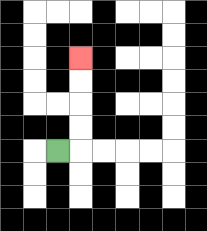{'start': '[2, 6]', 'end': '[3, 2]', 'path_directions': 'R,U,U,U,U', 'path_coordinates': '[[2, 6], [3, 6], [3, 5], [3, 4], [3, 3], [3, 2]]'}